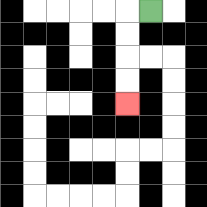{'start': '[6, 0]', 'end': '[5, 4]', 'path_directions': 'L,D,D,D,D', 'path_coordinates': '[[6, 0], [5, 0], [5, 1], [5, 2], [5, 3], [5, 4]]'}